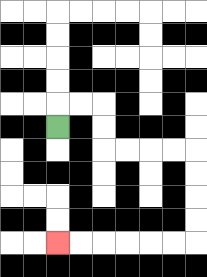{'start': '[2, 5]', 'end': '[2, 10]', 'path_directions': 'U,R,R,D,D,R,R,R,R,D,D,D,D,L,L,L,L,L,L', 'path_coordinates': '[[2, 5], [2, 4], [3, 4], [4, 4], [4, 5], [4, 6], [5, 6], [6, 6], [7, 6], [8, 6], [8, 7], [8, 8], [8, 9], [8, 10], [7, 10], [6, 10], [5, 10], [4, 10], [3, 10], [2, 10]]'}